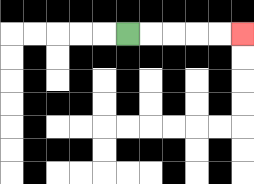{'start': '[5, 1]', 'end': '[10, 1]', 'path_directions': 'R,R,R,R,R', 'path_coordinates': '[[5, 1], [6, 1], [7, 1], [8, 1], [9, 1], [10, 1]]'}